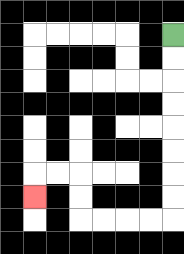{'start': '[7, 1]', 'end': '[1, 8]', 'path_directions': 'D,D,D,D,D,D,D,D,L,L,L,L,U,U,L,L,D', 'path_coordinates': '[[7, 1], [7, 2], [7, 3], [7, 4], [7, 5], [7, 6], [7, 7], [7, 8], [7, 9], [6, 9], [5, 9], [4, 9], [3, 9], [3, 8], [3, 7], [2, 7], [1, 7], [1, 8]]'}